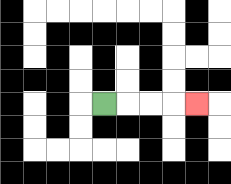{'start': '[4, 4]', 'end': '[8, 4]', 'path_directions': 'R,R,R,R', 'path_coordinates': '[[4, 4], [5, 4], [6, 4], [7, 4], [8, 4]]'}